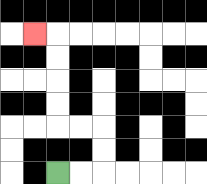{'start': '[2, 7]', 'end': '[1, 1]', 'path_directions': 'R,R,U,U,L,L,U,U,U,U,L', 'path_coordinates': '[[2, 7], [3, 7], [4, 7], [4, 6], [4, 5], [3, 5], [2, 5], [2, 4], [2, 3], [2, 2], [2, 1], [1, 1]]'}